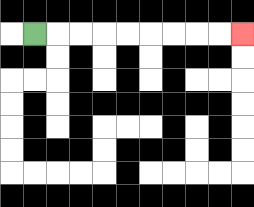{'start': '[1, 1]', 'end': '[10, 1]', 'path_directions': 'R,R,R,R,R,R,R,R,R', 'path_coordinates': '[[1, 1], [2, 1], [3, 1], [4, 1], [5, 1], [6, 1], [7, 1], [8, 1], [9, 1], [10, 1]]'}